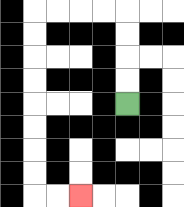{'start': '[5, 4]', 'end': '[3, 8]', 'path_directions': 'U,U,U,U,L,L,L,L,D,D,D,D,D,D,D,D,R,R', 'path_coordinates': '[[5, 4], [5, 3], [5, 2], [5, 1], [5, 0], [4, 0], [3, 0], [2, 0], [1, 0], [1, 1], [1, 2], [1, 3], [1, 4], [1, 5], [1, 6], [1, 7], [1, 8], [2, 8], [3, 8]]'}